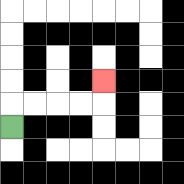{'start': '[0, 5]', 'end': '[4, 3]', 'path_directions': 'U,R,R,R,R,U', 'path_coordinates': '[[0, 5], [0, 4], [1, 4], [2, 4], [3, 4], [4, 4], [4, 3]]'}